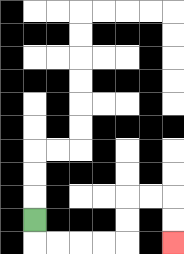{'start': '[1, 9]', 'end': '[7, 10]', 'path_directions': 'D,R,R,R,R,U,U,R,R,D,D', 'path_coordinates': '[[1, 9], [1, 10], [2, 10], [3, 10], [4, 10], [5, 10], [5, 9], [5, 8], [6, 8], [7, 8], [7, 9], [7, 10]]'}